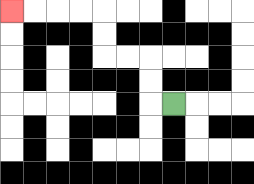{'start': '[7, 4]', 'end': '[0, 0]', 'path_directions': 'L,U,U,L,L,U,U,L,L,L,L', 'path_coordinates': '[[7, 4], [6, 4], [6, 3], [6, 2], [5, 2], [4, 2], [4, 1], [4, 0], [3, 0], [2, 0], [1, 0], [0, 0]]'}